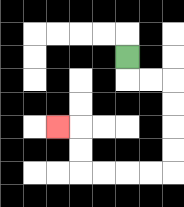{'start': '[5, 2]', 'end': '[2, 5]', 'path_directions': 'D,R,R,D,D,D,D,L,L,L,L,U,U,L', 'path_coordinates': '[[5, 2], [5, 3], [6, 3], [7, 3], [7, 4], [7, 5], [7, 6], [7, 7], [6, 7], [5, 7], [4, 7], [3, 7], [3, 6], [3, 5], [2, 5]]'}